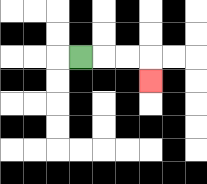{'start': '[3, 2]', 'end': '[6, 3]', 'path_directions': 'R,R,R,D', 'path_coordinates': '[[3, 2], [4, 2], [5, 2], [6, 2], [6, 3]]'}